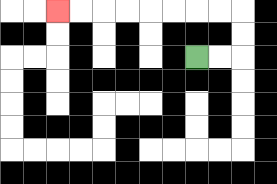{'start': '[8, 2]', 'end': '[2, 0]', 'path_directions': 'R,R,U,U,L,L,L,L,L,L,L,L', 'path_coordinates': '[[8, 2], [9, 2], [10, 2], [10, 1], [10, 0], [9, 0], [8, 0], [7, 0], [6, 0], [5, 0], [4, 0], [3, 0], [2, 0]]'}